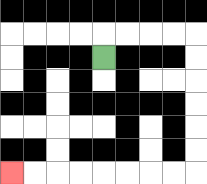{'start': '[4, 2]', 'end': '[0, 7]', 'path_directions': 'U,R,R,R,R,D,D,D,D,D,D,L,L,L,L,L,L,L,L', 'path_coordinates': '[[4, 2], [4, 1], [5, 1], [6, 1], [7, 1], [8, 1], [8, 2], [8, 3], [8, 4], [8, 5], [8, 6], [8, 7], [7, 7], [6, 7], [5, 7], [4, 7], [3, 7], [2, 7], [1, 7], [0, 7]]'}